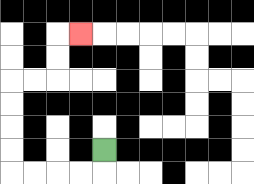{'start': '[4, 6]', 'end': '[3, 1]', 'path_directions': 'D,L,L,L,L,U,U,U,U,R,R,U,U,R', 'path_coordinates': '[[4, 6], [4, 7], [3, 7], [2, 7], [1, 7], [0, 7], [0, 6], [0, 5], [0, 4], [0, 3], [1, 3], [2, 3], [2, 2], [2, 1], [3, 1]]'}